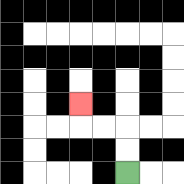{'start': '[5, 7]', 'end': '[3, 4]', 'path_directions': 'U,U,L,L,U', 'path_coordinates': '[[5, 7], [5, 6], [5, 5], [4, 5], [3, 5], [3, 4]]'}